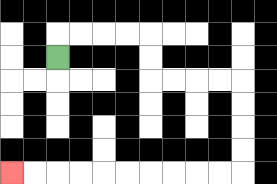{'start': '[2, 2]', 'end': '[0, 7]', 'path_directions': 'U,R,R,R,R,D,D,R,R,R,R,D,D,D,D,L,L,L,L,L,L,L,L,L,L', 'path_coordinates': '[[2, 2], [2, 1], [3, 1], [4, 1], [5, 1], [6, 1], [6, 2], [6, 3], [7, 3], [8, 3], [9, 3], [10, 3], [10, 4], [10, 5], [10, 6], [10, 7], [9, 7], [8, 7], [7, 7], [6, 7], [5, 7], [4, 7], [3, 7], [2, 7], [1, 7], [0, 7]]'}